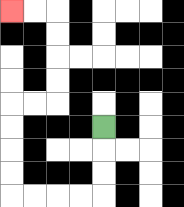{'start': '[4, 5]', 'end': '[0, 0]', 'path_directions': 'D,D,D,L,L,L,L,U,U,U,U,R,R,U,U,U,U,L,L', 'path_coordinates': '[[4, 5], [4, 6], [4, 7], [4, 8], [3, 8], [2, 8], [1, 8], [0, 8], [0, 7], [0, 6], [0, 5], [0, 4], [1, 4], [2, 4], [2, 3], [2, 2], [2, 1], [2, 0], [1, 0], [0, 0]]'}